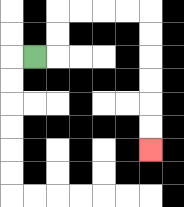{'start': '[1, 2]', 'end': '[6, 6]', 'path_directions': 'R,U,U,R,R,R,R,D,D,D,D,D,D', 'path_coordinates': '[[1, 2], [2, 2], [2, 1], [2, 0], [3, 0], [4, 0], [5, 0], [6, 0], [6, 1], [6, 2], [6, 3], [6, 4], [6, 5], [6, 6]]'}